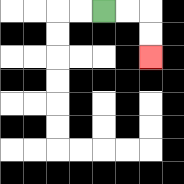{'start': '[4, 0]', 'end': '[6, 2]', 'path_directions': 'R,R,D,D', 'path_coordinates': '[[4, 0], [5, 0], [6, 0], [6, 1], [6, 2]]'}